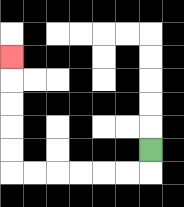{'start': '[6, 6]', 'end': '[0, 2]', 'path_directions': 'D,L,L,L,L,L,L,U,U,U,U,U', 'path_coordinates': '[[6, 6], [6, 7], [5, 7], [4, 7], [3, 7], [2, 7], [1, 7], [0, 7], [0, 6], [0, 5], [0, 4], [0, 3], [0, 2]]'}